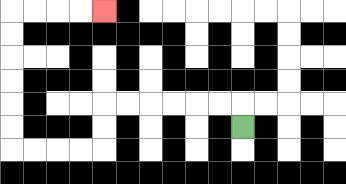{'start': '[10, 5]', 'end': '[4, 0]', 'path_directions': 'U,L,L,L,L,L,L,D,D,L,L,L,L,U,U,U,U,U,U,R,R,R,R', 'path_coordinates': '[[10, 5], [10, 4], [9, 4], [8, 4], [7, 4], [6, 4], [5, 4], [4, 4], [4, 5], [4, 6], [3, 6], [2, 6], [1, 6], [0, 6], [0, 5], [0, 4], [0, 3], [0, 2], [0, 1], [0, 0], [1, 0], [2, 0], [3, 0], [4, 0]]'}